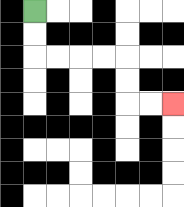{'start': '[1, 0]', 'end': '[7, 4]', 'path_directions': 'D,D,R,R,R,R,D,D,R,R', 'path_coordinates': '[[1, 0], [1, 1], [1, 2], [2, 2], [3, 2], [4, 2], [5, 2], [5, 3], [5, 4], [6, 4], [7, 4]]'}